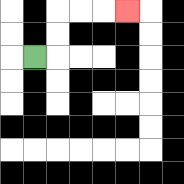{'start': '[1, 2]', 'end': '[5, 0]', 'path_directions': 'R,U,U,R,R,R', 'path_coordinates': '[[1, 2], [2, 2], [2, 1], [2, 0], [3, 0], [4, 0], [5, 0]]'}